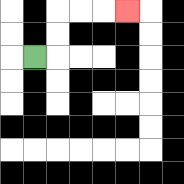{'start': '[1, 2]', 'end': '[5, 0]', 'path_directions': 'R,U,U,R,R,R', 'path_coordinates': '[[1, 2], [2, 2], [2, 1], [2, 0], [3, 0], [4, 0], [5, 0]]'}